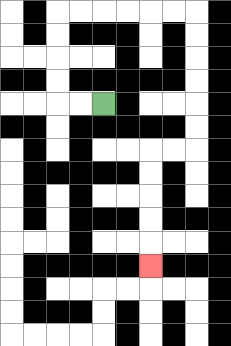{'start': '[4, 4]', 'end': '[6, 11]', 'path_directions': 'L,L,U,U,U,U,R,R,R,R,R,R,D,D,D,D,D,D,L,L,D,D,D,D,D', 'path_coordinates': '[[4, 4], [3, 4], [2, 4], [2, 3], [2, 2], [2, 1], [2, 0], [3, 0], [4, 0], [5, 0], [6, 0], [7, 0], [8, 0], [8, 1], [8, 2], [8, 3], [8, 4], [8, 5], [8, 6], [7, 6], [6, 6], [6, 7], [6, 8], [6, 9], [6, 10], [6, 11]]'}